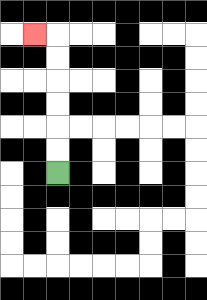{'start': '[2, 7]', 'end': '[1, 1]', 'path_directions': 'U,U,U,U,U,U,L', 'path_coordinates': '[[2, 7], [2, 6], [2, 5], [2, 4], [2, 3], [2, 2], [2, 1], [1, 1]]'}